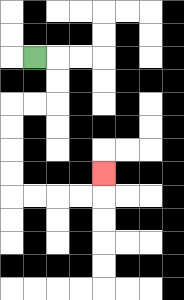{'start': '[1, 2]', 'end': '[4, 7]', 'path_directions': 'R,D,D,L,L,D,D,D,D,R,R,R,R,U', 'path_coordinates': '[[1, 2], [2, 2], [2, 3], [2, 4], [1, 4], [0, 4], [0, 5], [0, 6], [0, 7], [0, 8], [1, 8], [2, 8], [3, 8], [4, 8], [4, 7]]'}